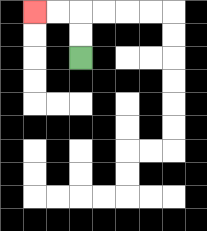{'start': '[3, 2]', 'end': '[1, 0]', 'path_directions': 'U,U,L,L', 'path_coordinates': '[[3, 2], [3, 1], [3, 0], [2, 0], [1, 0]]'}